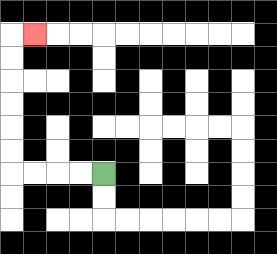{'start': '[4, 7]', 'end': '[1, 1]', 'path_directions': 'L,L,L,L,U,U,U,U,U,U,R', 'path_coordinates': '[[4, 7], [3, 7], [2, 7], [1, 7], [0, 7], [0, 6], [0, 5], [0, 4], [0, 3], [0, 2], [0, 1], [1, 1]]'}